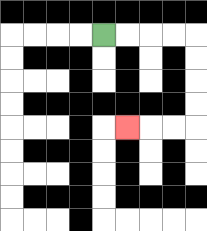{'start': '[4, 1]', 'end': '[5, 5]', 'path_directions': 'R,R,R,R,D,D,D,D,L,L,L', 'path_coordinates': '[[4, 1], [5, 1], [6, 1], [7, 1], [8, 1], [8, 2], [8, 3], [8, 4], [8, 5], [7, 5], [6, 5], [5, 5]]'}